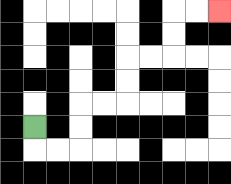{'start': '[1, 5]', 'end': '[9, 0]', 'path_directions': 'D,R,R,U,U,R,R,U,U,R,R,U,U,R,R', 'path_coordinates': '[[1, 5], [1, 6], [2, 6], [3, 6], [3, 5], [3, 4], [4, 4], [5, 4], [5, 3], [5, 2], [6, 2], [7, 2], [7, 1], [7, 0], [8, 0], [9, 0]]'}